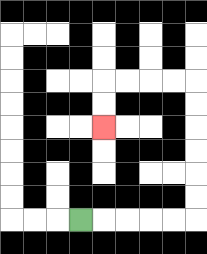{'start': '[3, 9]', 'end': '[4, 5]', 'path_directions': 'R,R,R,R,R,U,U,U,U,U,U,L,L,L,L,D,D', 'path_coordinates': '[[3, 9], [4, 9], [5, 9], [6, 9], [7, 9], [8, 9], [8, 8], [8, 7], [8, 6], [8, 5], [8, 4], [8, 3], [7, 3], [6, 3], [5, 3], [4, 3], [4, 4], [4, 5]]'}